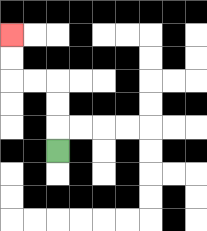{'start': '[2, 6]', 'end': '[0, 1]', 'path_directions': 'U,U,U,L,L,U,U', 'path_coordinates': '[[2, 6], [2, 5], [2, 4], [2, 3], [1, 3], [0, 3], [0, 2], [0, 1]]'}